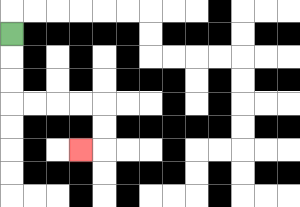{'start': '[0, 1]', 'end': '[3, 6]', 'path_directions': 'D,D,D,R,R,R,R,D,D,L', 'path_coordinates': '[[0, 1], [0, 2], [0, 3], [0, 4], [1, 4], [2, 4], [3, 4], [4, 4], [4, 5], [4, 6], [3, 6]]'}